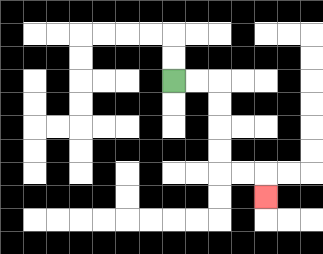{'start': '[7, 3]', 'end': '[11, 8]', 'path_directions': 'R,R,D,D,D,D,R,R,D', 'path_coordinates': '[[7, 3], [8, 3], [9, 3], [9, 4], [9, 5], [9, 6], [9, 7], [10, 7], [11, 7], [11, 8]]'}